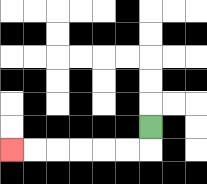{'start': '[6, 5]', 'end': '[0, 6]', 'path_directions': 'D,L,L,L,L,L,L', 'path_coordinates': '[[6, 5], [6, 6], [5, 6], [4, 6], [3, 6], [2, 6], [1, 6], [0, 6]]'}